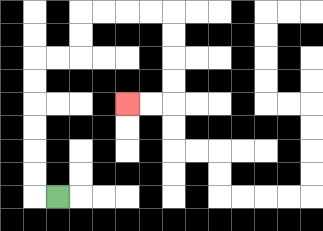{'start': '[2, 8]', 'end': '[5, 4]', 'path_directions': 'L,U,U,U,U,U,U,R,R,U,U,R,R,R,R,D,D,D,D,L,L', 'path_coordinates': '[[2, 8], [1, 8], [1, 7], [1, 6], [1, 5], [1, 4], [1, 3], [1, 2], [2, 2], [3, 2], [3, 1], [3, 0], [4, 0], [5, 0], [6, 0], [7, 0], [7, 1], [7, 2], [7, 3], [7, 4], [6, 4], [5, 4]]'}